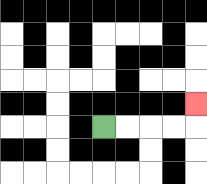{'start': '[4, 5]', 'end': '[8, 4]', 'path_directions': 'R,R,R,R,U', 'path_coordinates': '[[4, 5], [5, 5], [6, 5], [7, 5], [8, 5], [8, 4]]'}